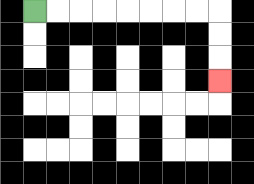{'start': '[1, 0]', 'end': '[9, 3]', 'path_directions': 'R,R,R,R,R,R,R,R,D,D,D', 'path_coordinates': '[[1, 0], [2, 0], [3, 0], [4, 0], [5, 0], [6, 0], [7, 0], [8, 0], [9, 0], [9, 1], [9, 2], [9, 3]]'}